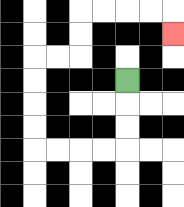{'start': '[5, 3]', 'end': '[7, 1]', 'path_directions': 'D,D,D,L,L,L,L,U,U,U,U,R,R,U,U,R,R,R,R,D', 'path_coordinates': '[[5, 3], [5, 4], [5, 5], [5, 6], [4, 6], [3, 6], [2, 6], [1, 6], [1, 5], [1, 4], [1, 3], [1, 2], [2, 2], [3, 2], [3, 1], [3, 0], [4, 0], [5, 0], [6, 0], [7, 0], [7, 1]]'}